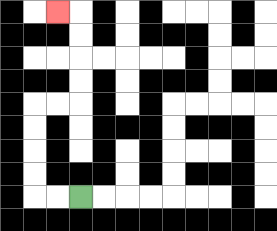{'start': '[3, 8]', 'end': '[2, 0]', 'path_directions': 'L,L,U,U,U,U,R,R,U,U,U,U,L', 'path_coordinates': '[[3, 8], [2, 8], [1, 8], [1, 7], [1, 6], [1, 5], [1, 4], [2, 4], [3, 4], [3, 3], [3, 2], [3, 1], [3, 0], [2, 0]]'}